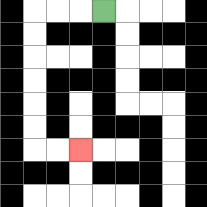{'start': '[4, 0]', 'end': '[3, 6]', 'path_directions': 'L,L,L,D,D,D,D,D,D,R,R', 'path_coordinates': '[[4, 0], [3, 0], [2, 0], [1, 0], [1, 1], [1, 2], [1, 3], [1, 4], [1, 5], [1, 6], [2, 6], [3, 6]]'}